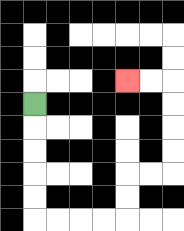{'start': '[1, 4]', 'end': '[5, 3]', 'path_directions': 'D,D,D,D,D,R,R,R,R,U,U,R,R,U,U,U,U,L,L', 'path_coordinates': '[[1, 4], [1, 5], [1, 6], [1, 7], [1, 8], [1, 9], [2, 9], [3, 9], [4, 9], [5, 9], [5, 8], [5, 7], [6, 7], [7, 7], [7, 6], [7, 5], [7, 4], [7, 3], [6, 3], [5, 3]]'}